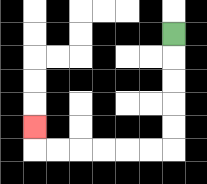{'start': '[7, 1]', 'end': '[1, 5]', 'path_directions': 'D,D,D,D,D,L,L,L,L,L,L,U', 'path_coordinates': '[[7, 1], [7, 2], [7, 3], [7, 4], [7, 5], [7, 6], [6, 6], [5, 6], [4, 6], [3, 6], [2, 6], [1, 6], [1, 5]]'}